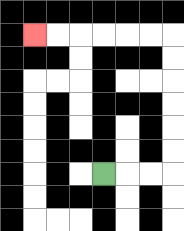{'start': '[4, 7]', 'end': '[1, 1]', 'path_directions': 'R,R,R,U,U,U,U,U,U,L,L,L,L,L,L', 'path_coordinates': '[[4, 7], [5, 7], [6, 7], [7, 7], [7, 6], [7, 5], [7, 4], [7, 3], [7, 2], [7, 1], [6, 1], [5, 1], [4, 1], [3, 1], [2, 1], [1, 1]]'}